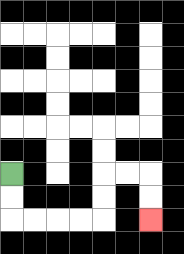{'start': '[0, 7]', 'end': '[6, 9]', 'path_directions': 'D,D,R,R,R,R,U,U,R,R,D,D', 'path_coordinates': '[[0, 7], [0, 8], [0, 9], [1, 9], [2, 9], [3, 9], [4, 9], [4, 8], [4, 7], [5, 7], [6, 7], [6, 8], [6, 9]]'}